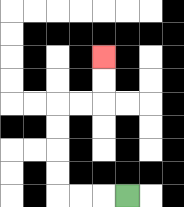{'start': '[5, 8]', 'end': '[4, 2]', 'path_directions': 'L,L,L,U,U,U,U,R,R,U,U', 'path_coordinates': '[[5, 8], [4, 8], [3, 8], [2, 8], [2, 7], [2, 6], [2, 5], [2, 4], [3, 4], [4, 4], [4, 3], [4, 2]]'}